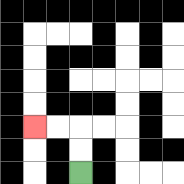{'start': '[3, 7]', 'end': '[1, 5]', 'path_directions': 'U,U,L,L', 'path_coordinates': '[[3, 7], [3, 6], [3, 5], [2, 5], [1, 5]]'}